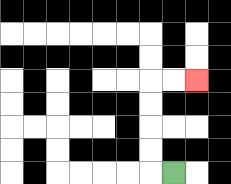{'start': '[7, 7]', 'end': '[8, 3]', 'path_directions': 'L,U,U,U,U,R,R', 'path_coordinates': '[[7, 7], [6, 7], [6, 6], [6, 5], [6, 4], [6, 3], [7, 3], [8, 3]]'}